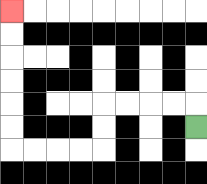{'start': '[8, 5]', 'end': '[0, 0]', 'path_directions': 'U,L,L,L,L,D,D,L,L,L,L,U,U,U,U,U,U', 'path_coordinates': '[[8, 5], [8, 4], [7, 4], [6, 4], [5, 4], [4, 4], [4, 5], [4, 6], [3, 6], [2, 6], [1, 6], [0, 6], [0, 5], [0, 4], [0, 3], [0, 2], [0, 1], [0, 0]]'}